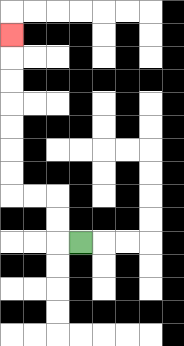{'start': '[3, 10]', 'end': '[0, 1]', 'path_directions': 'L,U,U,L,L,U,U,U,U,U,U,U', 'path_coordinates': '[[3, 10], [2, 10], [2, 9], [2, 8], [1, 8], [0, 8], [0, 7], [0, 6], [0, 5], [0, 4], [0, 3], [0, 2], [0, 1]]'}